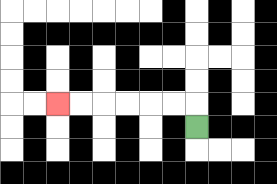{'start': '[8, 5]', 'end': '[2, 4]', 'path_directions': 'U,L,L,L,L,L,L', 'path_coordinates': '[[8, 5], [8, 4], [7, 4], [6, 4], [5, 4], [4, 4], [3, 4], [2, 4]]'}